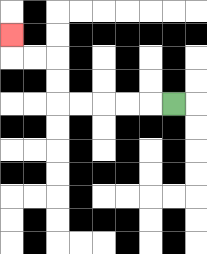{'start': '[7, 4]', 'end': '[0, 1]', 'path_directions': 'L,L,L,L,L,U,U,L,L,U', 'path_coordinates': '[[7, 4], [6, 4], [5, 4], [4, 4], [3, 4], [2, 4], [2, 3], [2, 2], [1, 2], [0, 2], [0, 1]]'}